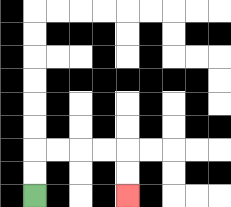{'start': '[1, 8]', 'end': '[5, 8]', 'path_directions': 'U,U,R,R,R,R,D,D', 'path_coordinates': '[[1, 8], [1, 7], [1, 6], [2, 6], [3, 6], [4, 6], [5, 6], [5, 7], [5, 8]]'}